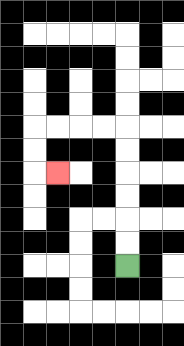{'start': '[5, 11]', 'end': '[2, 7]', 'path_directions': 'U,U,U,U,U,U,L,L,L,L,D,D,R', 'path_coordinates': '[[5, 11], [5, 10], [5, 9], [5, 8], [5, 7], [5, 6], [5, 5], [4, 5], [3, 5], [2, 5], [1, 5], [1, 6], [1, 7], [2, 7]]'}